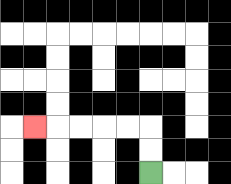{'start': '[6, 7]', 'end': '[1, 5]', 'path_directions': 'U,U,L,L,L,L,L', 'path_coordinates': '[[6, 7], [6, 6], [6, 5], [5, 5], [4, 5], [3, 5], [2, 5], [1, 5]]'}